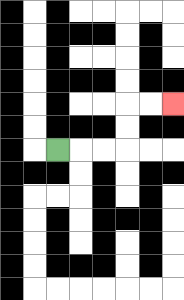{'start': '[2, 6]', 'end': '[7, 4]', 'path_directions': 'R,R,R,U,U,R,R', 'path_coordinates': '[[2, 6], [3, 6], [4, 6], [5, 6], [5, 5], [5, 4], [6, 4], [7, 4]]'}